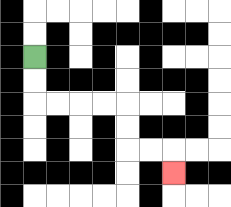{'start': '[1, 2]', 'end': '[7, 7]', 'path_directions': 'D,D,R,R,R,R,D,D,R,R,D', 'path_coordinates': '[[1, 2], [1, 3], [1, 4], [2, 4], [3, 4], [4, 4], [5, 4], [5, 5], [5, 6], [6, 6], [7, 6], [7, 7]]'}